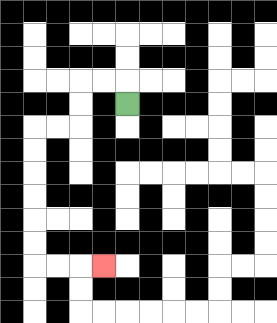{'start': '[5, 4]', 'end': '[4, 11]', 'path_directions': 'U,L,L,D,D,L,L,D,D,D,D,D,D,R,R,R', 'path_coordinates': '[[5, 4], [5, 3], [4, 3], [3, 3], [3, 4], [3, 5], [2, 5], [1, 5], [1, 6], [1, 7], [1, 8], [1, 9], [1, 10], [1, 11], [2, 11], [3, 11], [4, 11]]'}